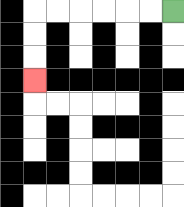{'start': '[7, 0]', 'end': '[1, 3]', 'path_directions': 'L,L,L,L,L,L,D,D,D', 'path_coordinates': '[[7, 0], [6, 0], [5, 0], [4, 0], [3, 0], [2, 0], [1, 0], [1, 1], [1, 2], [1, 3]]'}